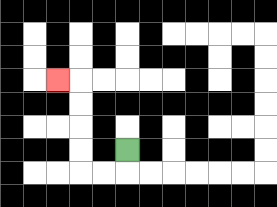{'start': '[5, 6]', 'end': '[2, 3]', 'path_directions': 'D,L,L,U,U,U,U,L', 'path_coordinates': '[[5, 6], [5, 7], [4, 7], [3, 7], [3, 6], [3, 5], [3, 4], [3, 3], [2, 3]]'}